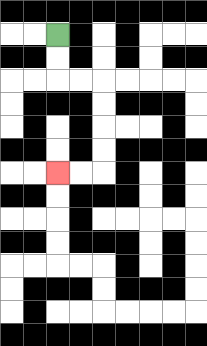{'start': '[2, 1]', 'end': '[2, 7]', 'path_directions': 'D,D,R,R,D,D,D,D,L,L', 'path_coordinates': '[[2, 1], [2, 2], [2, 3], [3, 3], [4, 3], [4, 4], [4, 5], [4, 6], [4, 7], [3, 7], [2, 7]]'}